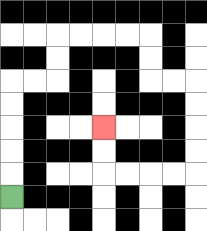{'start': '[0, 8]', 'end': '[4, 5]', 'path_directions': 'U,U,U,U,U,R,R,U,U,R,R,R,R,D,D,R,R,D,D,D,D,L,L,L,L,U,U', 'path_coordinates': '[[0, 8], [0, 7], [0, 6], [0, 5], [0, 4], [0, 3], [1, 3], [2, 3], [2, 2], [2, 1], [3, 1], [4, 1], [5, 1], [6, 1], [6, 2], [6, 3], [7, 3], [8, 3], [8, 4], [8, 5], [8, 6], [8, 7], [7, 7], [6, 7], [5, 7], [4, 7], [4, 6], [4, 5]]'}